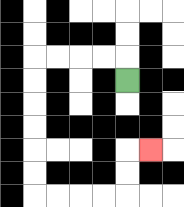{'start': '[5, 3]', 'end': '[6, 6]', 'path_directions': 'U,L,L,L,L,D,D,D,D,D,D,R,R,R,R,U,U,R', 'path_coordinates': '[[5, 3], [5, 2], [4, 2], [3, 2], [2, 2], [1, 2], [1, 3], [1, 4], [1, 5], [1, 6], [1, 7], [1, 8], [2, 8], [3, 8], [4, 8], [5, 8], [5, 7], [5, 6], [6, 6]]'}